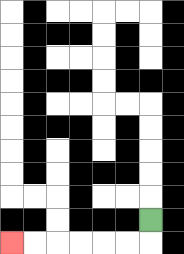{'start': '[6, 9]', 'end': '[0, 10]', 'path_directions': 'D,L,L,L,L,L,L', 'path_coordinates': '[[6, 9], [6, 10], [5, 10], [4, 10], [3, 10], [2, 10], [1, 10], [0, 10]]'}